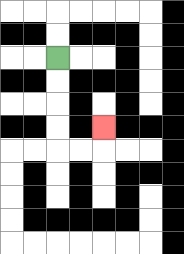{'start': '[2, 2]', 'end': '[4, 5]', 'path_directions': 'D,D,D,D,R,R,U', 'path_coordinates': '[[2, 2], [2, 3], [2, 4], [2, 5], [2, 6], [3, 6], [4, 6], [4, 5]]'}